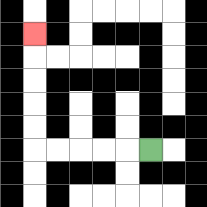{'start': '[6, 6]', 'end': '[1, 1]', 'path_directions': 'L,L,L,L,L,U,U,U,U,U', 'path_coordinates': '[[6, 6], [5, 6], [4, 6], [3, 6], [2, 6], [1, 6], [1, 5], [1, 4], [1, 3], [1, 2], [1, 1]]'}